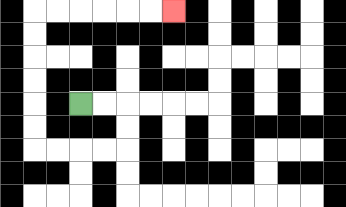{'start': '[3, 4]', 'end': '[7, 0]', 'path_directions': 'R,R,D,D,L,L,L,L,U,U,U,U,U,U,R,R,R,R,R,R', 'path_coordinates': '[[3, 4], [4, 4], [5, 4], [5, 5], [5, 6], [4, 6], [3, 6], [2, 6], [1, 6], [1, 5], [1, 4], [1, 3], [1, 2], [1, 1], [1, 0], [2, 0], [3, 0], [4, 0], [5, 0], [6, 0], [7, 0]]'}